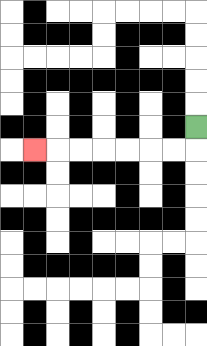{'start': '[8, 5]', 'end': '[1, 6]', 'path_directions': 'D,L,L,L,L,L,L,L', 'path_coordinates': '[[8, 5], [8, 6], [7, 6], [6, 6], [5, 6], [4, 6], [3, 6], [2, 6], [1, 6]]'}